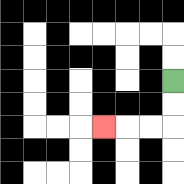{'start': '[7, 3]', 'end': '[4, 5]', 'path_directions': 'D,D,L,L,L', 'path_coordinates': '[[7, 3], [7, 4], [7, 5], [6, 5], [5, 5], [4, 5]]'}